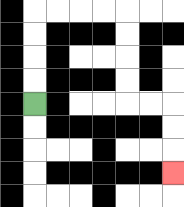{'start': '[1, 4]', 'end': '[7, 7]', 'path_directions': 'U,U,U,U,R,R,R,R,D,D,D,D,R,R,D,D,D', 'path_coordinates': '[[1, 4], [1, 3], [1, 2], [1, 1], [1, 0], [2, 0], [3, 0], [4, 0], [5, 0], [5, 1], [5, 2], [5, 3], [5, 4], [6, 4], [7, 4], [7, 5], [7, 6], [7, 7]]'}